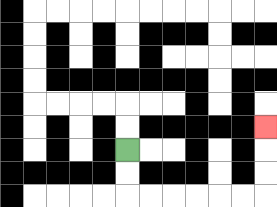{'start': '[5, 6]', 'end': '[11, 5]', 'path_directions': 'D,D,R,R,R,R,R,R,U,U,U', 'path_coordinates': '[[5, 6], [5, 7], [5, 8], [6, 8], [7, 8], [8, 8], [9, 8], [10, 8], [11, 8], [11, 7], [11, 6], [11, 5]]'}